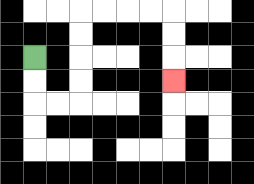{'start': '[1, 2]', 'end': '[7, 3]', 'path_directions': 'D,D,R,R,U,U,U,U,R,R,R,R,D,D,D', 'path_coordinates': '[[1, 2], [1, 3], [1, 4], [2, 4], [3, 4], [3, 3], [3, 2], [3, 1], [3, 0], [4, 0], [5, 0], [6, 0], [7, 0], [7, 1], [7, 2], [7, 3]]'}